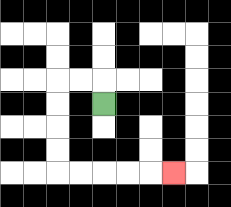{'start': '[4, 4]', 'end': '[7, 7]', 'path_directions': 'U,L,L,D,D,D,D,R,R,R,R,R', 'path_coordinates': '[[4, 4], [4, 3], [3, 3], [2, 3], [2, 4], [2, 5], [2, 6], [2, 7], [3, 7], [4, 7], [5, 7], [6, 7], [7, 7]]'}